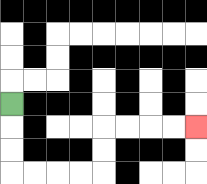{'start': '[0, 4]', 'end': '[8, 5]', 'path_directions': 'D,D,D,R,R,R,R,U,U,R,R,R,R', 'path_coordinates': '[[0, 4], [0, 5], [0, 6], [0, 7], [1, 7], [2, 7], [3, 7], [4, 7], [4, 6], [4, 5], [5, 5], [6, 5], [7, 5], [8, 5]]'}